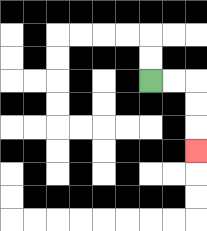{'start': '[6, 3]', 'end': '[8, 6]', 'path_directions': 'R,R,D,D,D', 'path_coordinates': '[[6, 3], [7, 3], [8, 3], [8, 4], [8, 5], [8, 6]]'}